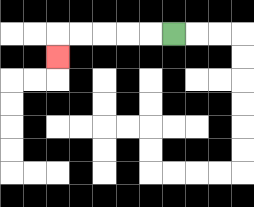{'start': '[7, 1]', 'end': '[2, 2]', 'path_directions': 'L,L,L,L,L,D', 'path_coordinates': '[[7, 1], [6, 1], [5, 1], [4, 1], [3, 1], [2, 1], [2, 2]]'}